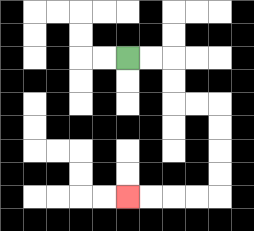{'start': '[5, 2]', 'end': '[5, 8]', 'path_directions': 'R,R,D,D,R,R,D,D,D,D,L,L,L,L', 'path_coordinates': '[[5, 2], [6, 2], [7, 2], [7, 3], [7, 4], [8, 4], [9, 4], [9, 5], [9, 6], [9, 7], [9, 8], [8, 8], [7, 8], [6, 8], [5, 8]]'}